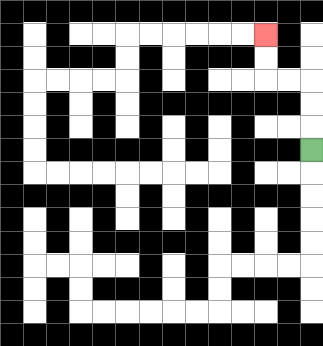{'start': '[13, 6]', 'end': '[11, 1]', 'path_directions': 'U,U,U,L,L,U,U', 'path_coordinates': '[[13, 6], [13, 5], [13, 4], [13, 3], [12, 3], [11, 3], [11, 2], [11, 1]]'}